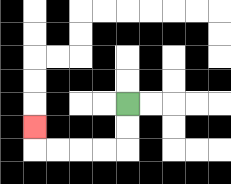{'start': '[5, 4]', 'end': '[1, 5]', 'path_directions': 'D,D,L,L,L,L,U', 'path_coordinates': '[[5, 4], [5, 5], [5, 6], [4, 6], [3, 6], [2, 6], [1, 6], [1, 5]]'}